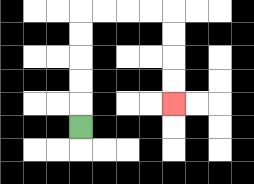{'start': '[3, 5]', 'end': '[7, 4]', 'path_directions': 'U,U,U,U,U,R,R,R,R,D,D,D,D', 'path_coordinates': '[[3, 5], [3, 4], [3, 3], [3, 2], [3, 1], [3, 0], [4, 0], [5, 0], [6, 0], [7, 0], [7, 1], [7, 2], [7, 3], [7, 4]]'}